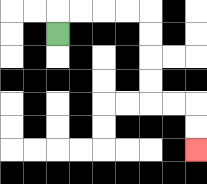{'start': '[2, 1]', 'end': '[8, 6]', 'path_directions': 'U,R,R,R,R,D,D,D,D,R,R,D,D', 'path_coordinates': '[[2, 1], [2, 0], [3, 0], [4, 0], [5, 0], [6, 0], [6, 1], [6, 2], [6, 3], [6, 4], [7, 4], [8, 4], [8, 5], [8, 6]]'}